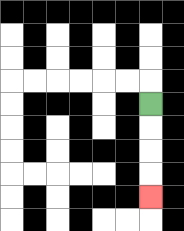{'start': '[6, 4]', 'end': '[6, 8]', 'path_directions': 'D,D,D,D', 'path_coordinates': '[[6, 4], [6, 5], [6, 6], [6, 7], [6, 8]]'}